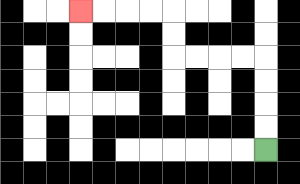{'start': '[11, 6]', 'end': '[3, 0]', 'path_directions': 'U,U,U,U,L,L,L,L,U,U,L,L,L,L', 'path_coordinates': '[[11, 6], [11, 5], [11, 4], [11, 3], [11, 2], [10, 2], [9, 2], [8, 2], [7, 2], [7, 1], [7, 0], [6, 0], [5, 0], [4, 0], [3, 0]]'}